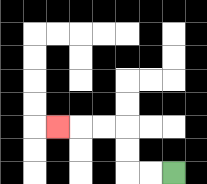{'start': '[7, 7]', 'end': '[2, 5]', 'path_directions': 'L,L,U,U,L,L,L', 'path_coordinates': '[[7, 7], [6, 7], [5, 7], [5, 6], [5, 5], [4, 5], [3, 5], [2, 5]]'}